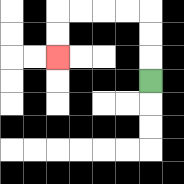{'start': '[6, 3]', 'end': '[2, 2]', 'path_directions': 'U,U,U,L,L,L,L,D,D', 'path_coordinates': '[[6, 3], [6, 2], [6, 1], [6, 0], [5, 0], [4, 0], [3, 0], [2, 0], [2, 1], [2, 2]]'}